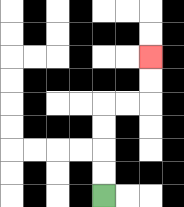{'start': '[4, 8]', 'end': '[6, 2]', 'path_directions': 'U,U,U,U,R,R,U,U', 'path_coordinates': '[[4, 8], [4, 7], [4, 6], [4, 5], [4, 4], [5, 4], [6, 4], [6, 3], [6, 2]]'}